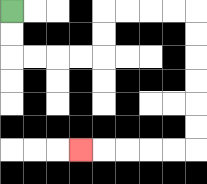{'start': '[0, 0]', 'end': '[3, 6]', 'path_directions': 'D,D,R,R,R,R,U,U,R,R,R,R,D,D,D,D,D,D,L,L,L,L,L', 'path_coordinates': '[[0, 0], [0, 1], [0, 2], [1, 2], [2, 2], [3, 2], [4, 2], [4, 1], [4, 0], [5, 0], [6, 0], [7, 0], [8, 0], [8, 1], [8, 2], [8, 3], [8, 4], [8, 5], [8, 6], [7, 6], [6, 6], [5, 6], [4, 6], [3, 6]]'}